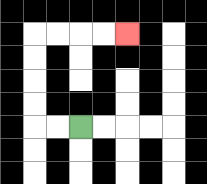{'start': '[3, 5]', 'end': '[5, 1]', 'path_directions': 'L,L,U,U,U,U,R,R,R,R', 'path_coordinates': '[[3, 5], [2, 5], [1, 5], [1, 4], [1, 3], [1, 2], [1, 1], [2, 1], [3, 1], [4, 1], [5, 1]]'}